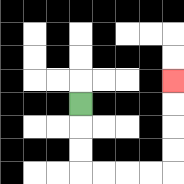{'start': '[3, 4]', 'end': '[7, 3]', 'path_directions': 'D,D,D,R,R,R,R,U,U,U,U', 'path_coordinates': '[[3, 4], [3, 5], [3, 6], [3, 7], [4, 7], [5, 7], [6, 7], [7, 7], [7, 6], [7, 5], [7, 4], [7, 3]]'}